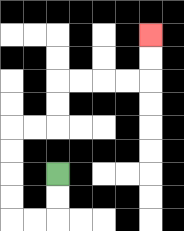{'start': '[2, 7]', 'end': '[6, 1]', 'path_directions': 'D,D,L,L,U,U,U,U,R,R,U,U,R,R,R,R,U,U', 'path_coordinates': '[[2, 7], [2, 8], [2, 9], [1, 9], [0, 9], [0, 8], [0, 7], [0, 6], [0, 5], [1, 5], [2, 5], [2, 4], [2, 3], [3, 3], [4, 3], [5, 3], [6, 3], [6, 2], [6, 1]]'}